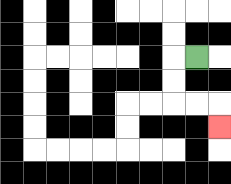{'start': '[8, 2]', 'end': '[9, 5]', 'path_directions': 'L,D,D,R,R,D', 'path_coordinates': '[[8, 2], [7, 2], [7, 3], [7, 4], [8, 4], [9, 4], [9, 5]]'}